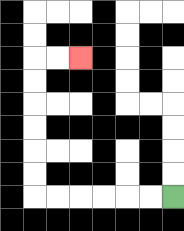{'start': '[7, 8]', 'end': '[3, 2]', 'path_directions': 'L,L,L,L,L,L,U,U,U,U,U,U,R,R', 'path_coordinates': '[[7, 8], [6, 8], [5, 8], [4, 8], [3, 8], [2, 8], [1, 8], [1, 7], [1, 6], [1, 5], [1, 4], [1, 3], [1, 2], [2, 2], [3, 2]]'}